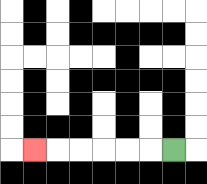{'start': '[7, 6]', 'end': '[1, 6]', 'path_directions': 'L,L,L,L,L,L', 'path_coordinates': '[[7, 6], [6, 6], [5, 6], [4, 6], [3, 6], [2, 6], [1, 6]]'}